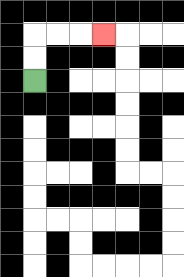{'start': '[1, 3]', 'end': '[4, 1]', 'path_directions': 'U,U,R,R,R', 'path_coordinates': '[[1, 3], [1, 2], [1, 1], [2, 1], [3, 1], [4, 1]]'}